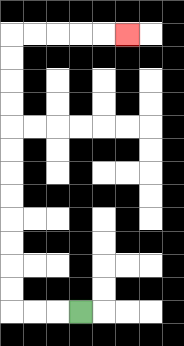{'start': '[3, 13]', 'end': '[5, 1]', 'path_directions': 'L,L,L,U,U,U,U,U,U,U,U,U,U,U,U,R,R,R,R,R', 'path_coordinates': '[[3, 13], [2, 13], [1, 13], [0, 13], [0, 12], [0, 11], [0, 10], [0, 9], [0, 8], [0, 7], [0, 6], [0, 5], [0, 4], [0, 3], [0, 2], [0, 1], [1, 1], [2, 1], [3, 1], [4, 1], [5, 1]]'}